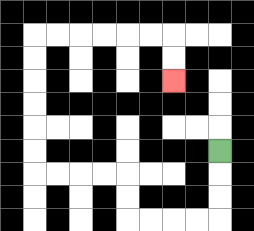{'start': '[9, 6]', 'end': '[7, 3]', 'path_directions': 'D,D,D,L,L,L,L,U,U,L,L,L,L,U,U,U,U,U,U,R,R,R,R,R,R,D,D', 'path_coordinates': '[[9, 6], [9, 7], [9, 8], [9, 9], [8, 9], [7, 9], [6, 9], [5, 9], [5, 8], [5, 7], [4, 7], [3, 7], [2, 7], [1, 7], [1, 6], [1, 5], [1, 4], [1, 3], [1, 2], [1, 1], [2, 1], [3, 1], [4, 1], [5, 1], [6, 1], [7, 1], [7, 2], [7, 3]]'}